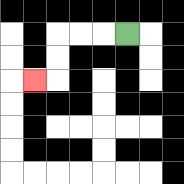{'start': '[5, 1]', 'end': '[1, 3]', 'path_directions': 'L,L,L,D,D,L', 'path_coordinates': '[[5, 1], [4, 1], [3, 1], [2, 1], [2, 2], [2, 3], [1, 3]]'}